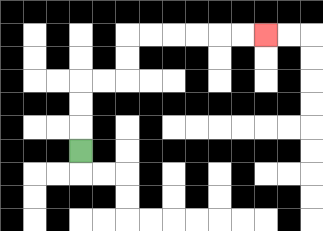{'start': '[3, 6]', 'end': '[11, 1]', 'path_directions': 'U,U,U,R,R,U,U,R,R,R,R,R,R', 'path_coordinates': '[[3, 6], [3, 5], [3, 4], [3, 3], [4, 3], [5, 3], [5, 2], [5, 1], [6, 1], [7, 1], [8, 1], [9, 1], [10, 1], [11, 1]]'}